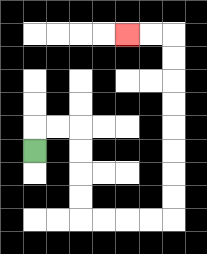{'start': '[1, 6]', 'end': '[5, 1]', 'path_directions': 'U,R,R,D,D,D,D,R,R,R,R,U,U,U,U,U,U,U,U,L,L', 'path_coordinates': '[[1, 6], [1, 5], [2, 5], [3, 5], [3, 6], [3, 7], [3, 8], [3, 9], [4, 9], [5, 9], [6, 9], [7, 9], [7, 8], [7, 7], [7, 6], [7, 5], [7, 4], [7, 3], [7, 2], [7, 1], [6, 1], [5, 1]]'}